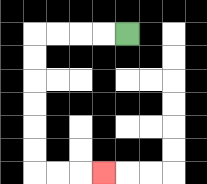{'start': '[5, 1]', 'end': '[4, 7]', 'path_directions': 'L,L,L,L,D,D,D,D,D,D,R,R,R', 'path_coordinates': '[[5, 1], [4, 1], [3, 1], [2, 1], [1, 1], [1, 2], [1, 3], [1, 4], [1, 5], [1, 6], [1, 7], [2, 7], [3, 7], [4, 7]]'}